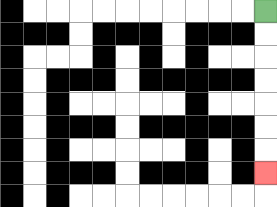{'start': '[11, 0]', 'end': '[11, 7]', 'path_directions': 'D,D,D,D,D,D,D', 'path_coordinates': '[[11, 0], [11, 1], [11, 2], [11, 3], [11, 4], [11, 5], [11, 6], [11, 7]]'}